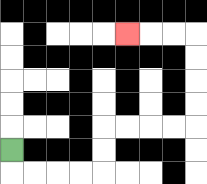{'start': '[0, 6]', 'end': '[5, 1]', 'path_directions': 'D,R,R,R,R,U,U,R,R,R,R,U,U,U,U,L,L,L', 'path_coordinates': '[[0, 6], [0, 7], [1, 7], [2, 7], [3, 7], [4, 7], [4, 6], [4, 5], [5, 5], [6, 5], [7, 5], [8, 5], [8, 4], [8, 3], [8, 2], [8, 1], [7, 1], [6, 1], [5, 1]]'}